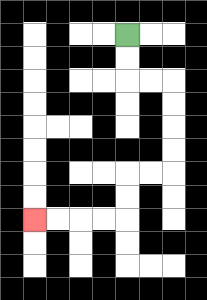{'start': '[5, 1]', 'end': '[1, 9]', 'path_directions': 'D,D,R,R,D,D,D,D,L,L,D,D,L,L,L,L', 'path_coordinates': '[[5, 1], [5, 2], [5, 3], [6, 3], [7, 3], [7, 4], [7, 5], [7, 6], [7, 7], [6, 7], [5, 7], [5, 8], [5, 9], [4, 9], [3, 9], [2, 9], [1, 9]]'}